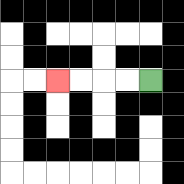{'start': '[6, 3]', 'end': '[2, 3]', 'path_directions': 'L,L,L,L', 'path_coordinates': '[[6, 3], [5, 3], [4, 3], [3, 3], [2, 3]]'}